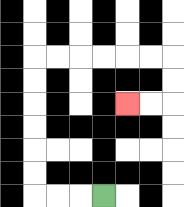{'start': '[4, 8]', 'end': '[5, 4]', 'path_directions': 'L,L,L,U,U,U,U,U,U,R,R,R,R,R,R,D,D,L,L', 'path_coordinates': '[[4, 8], [3, 8], [2, 8], [1, 8], [1, 7], [1, 6], [1, 5], [1, 4], [1, 3], [1, 2], [2, 2], [3, 2], [4, 2], [5, 2], [6, 2], [7, 2], [7, 3], [7, 4], [6, 4], [5, 4]]'}